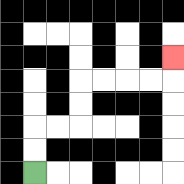{'start': '[1, 7]', 'end': '[7, 2]', 'path_directions': 'U,U,R,R,U,U,R,R,R,R,U', 'path_coordinates': '[[1, 7], [1, 6], [1, 5], [2, 5], [3, 5], [3, 4], [3, 3], [4, 3], [5, 3], [6, 3], [7, 3], [7, 2]]'}